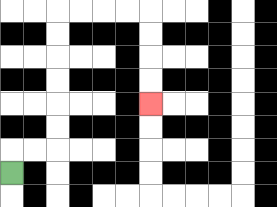{'start': '[0, 7]', 'end': '[6, 4]', 'path_directions': 'U,R,R,U,U,U,U,U,U,R,R,R,R,D,D,D,D', 'path_coordinates': '[[0, 7], [0, 6], [1, 6], [2, 6], [2, 5], [2, 4], [2, 3], [2, 2], [2, 1], [2, 0], [3, 0], [4, 0], [5, 0], [6, 0], [6, 1], [6, 2], [6, 3], [6, 4]]'}